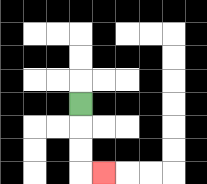{'start': '[3, 4]', 'end': '[4, 7]', 'path_directions': 'D,D,D,R', 'path_coordinates': '[[3, 4], [3, 5], [3, 6], [3, 7], [4, 7]]'}